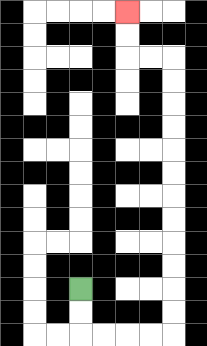{'start': '[3, 12]', 'end': '[5, 0]', 'path_directions': 'D,D,R,R,R,R,U,U,U,U,U,U,U,U,U,U,U,U,L,L,U,U', 'path_coordinates': '[[3, 12], [3, 13], [3, 14], [4, 14], [5, 14], [6, 14], [7, 14], [7, 13], [7, 12], [7, 11], [7, 10], [7, 9], [7, 8], [7, 7], [7, 6], [7, 5], [7, 4], [7, 3], [7, 2], [6, 2], [5, 2], [5, 1], [5, 0]]'}